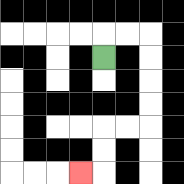{'start': '[4, 2]', 'end': '[3, 7]', 'path_directions': 'U,R,R,D,D,D,D,L,L,D,D,L', 'path_coordinates': '[[4, 2], [4, 1], [5, 1], [6, 1], [6, 2], [6, 3], [6, 4], [6, 5], [5, 5], [4, 5], [4, 6], [4, 7], [3, 7]]'}